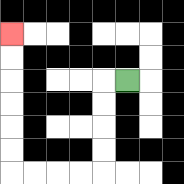{'start': '[5, 3]', 'end': '[0, 1]', 'path_directions': 'L,D,D,D,D,L,L,L,L,U,U,U,U,U,U', 'path_coordinates': '[[5, 3], [4, 3], [4, 4], [4, 5], [4, 6], [4, 7], [3, 7], [2, 7], [1, 7], [0, 7], [0, 6], [0, 5], [0, 4], [0, 3], [0, 2], [0, 1]]'}